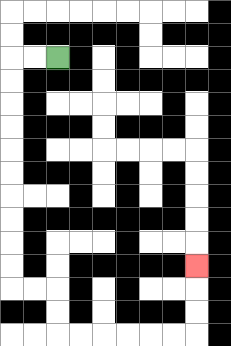{'start': '[2, 2]', 'end': '[8, 11]', 'path_directions': 'L,L,D,D,D,D,D,D,D,D,D,D,R,R,D,D,R,R,R,R,R,R,U,U,U', 'path_coordinates': '[[2, 2], [1, 2], [0, 2], [0, 3], [0, 4], [0, 5], [0, 6], [0, 7], [0, 8], [0, 9], [0, 10], [0, 11], [0, 12], [1, 12], [2, 12], [2, 13], [2, 14], [3, 14], [4, 14], [5, 14], [6, 14], [7, 14], [8, 14], [8, 13], [8, 12], [8, 11]]'}